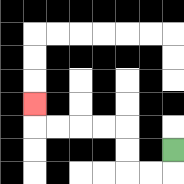{'start': '[7, 6]', 'end': '[1, 4]', 'path_directions': 'D,L,L,U,U,L,L,L,L,U', 'path_coordinates': '[[7, 6], [7, 7], [6, 7], [5, 7], [5, 6], [5, 5], [4, 5], [3, 5], [2, 5], [1, 5], [1, 4]]'}